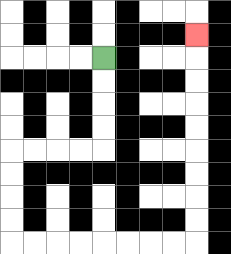{'start': '[4, 2]', 'end': '[8, 1]', 'path_directions': 'D,D,D,D,L,L,L,L,D,D,D,D,R,R,R,R,R,R,R,R,U,U,U,U,U,U,U,U,U', 'path_coordinates': '[[4, 2], [4, 3], [4, 4], [4, 5], [4, 6], [3, 6], [2, 6], [1, 6], [0, 6], [0, 7], [0, 8], [0, 9], [0, 10], [1, 10], [2, 10], [3, 10], [4, 10], [5, 10], [6, 10], [7, 10], [8, 10], [8, 9], [8, 8], [8, 7], [8, 6], [8, 5], [8, 4], [8, 3], [8, 2], [8, 1]]'}